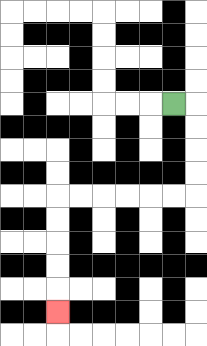{'start': '[7, 4]', 'end': '[2, 13]', 'path_directions': 'R,D,D,D,D,L,L,L,L,L,L,D,D,D,D,D', 'path_coordinates': '[[7, 4], [8, 4], [8, 5], [8, 6], [8, 7], [8, 8], [7, 8], [6, 8], [5, 8], [4, 8], [3, 8], [2, 8], [2, 9], [2, 10], [2, 11], [2, 12], [2, 13]]'}